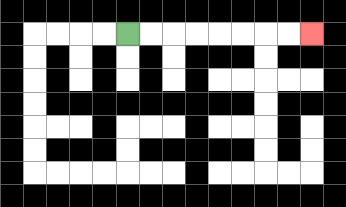{'start': '[5, 1]', 'end': '[13, 1]', 'path_directions': 'R,R,R,R,R,R,R,R', 'path_coordinates': '[[5, 1], [6, 1], [7, 1], [8, 1], [9, 1], [10, 1], [11, 1], [12, 1], [13, 1]]'}